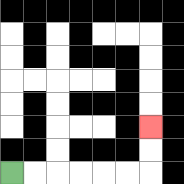{'start': '[0, 7]', 'end': '[6, 5]', 'path_directions': 'R,R,R,R,R,R,U,U', 'path_coordinates': '[[0, 7], [1, 7], [2, 7], [3, 7], [4, 7], [5, 7], [6, 7], [6, 6], [6, 5]]'}